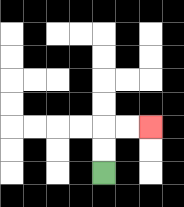{'start': '[4, 7]', 'end': '[6, 5]', 'path_directions': 'U,U,R,R', 'path_coordinates': '[[4, 7], [4, 6], [4, 5], [5, 5], [6, 5]]'}